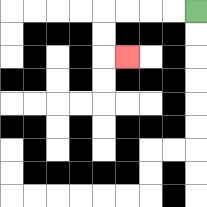{'start': '[8, 0]', 'end': '[5, 2]', 'path_directions': 'L,L,L,L,D,D,R', 'path_coordinates': '[[8, 0], [7, 0], [6, 0], [5, 0], [4, 0], [4, 1], [4, 2], [5, 2]]'}